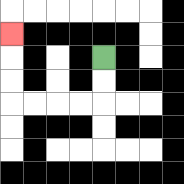{'start': '[4, 2]', 'end': '[0, 1]', 'path_directions': 'D,D,L,L,L,L,U,U,U', 'path_coordinates': '[[4, 2], [4, 3], [4, 4], [3, 4], [2, 4], [1, 4], [0, 4], [0, 3], [0, 2], [0, 1]]'}